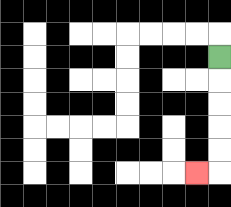{'start': '[9, 2]', 'end': '[8, 7]', 'path_directions': 'D,D,D,D,D,L', 'path_coordinates': '[[9, 2], [9, 3], [9, 4], [9, 5], [9, 6], [9, 7], [8, 7]]'}